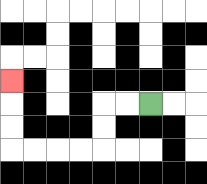{'start': '[6, 4]', 'end': '[0, 3]', 'path_directions': 'L,L,D,D,L,L,L,L,U,U,U', 'path_coordinates': '[[6, 4], [5, 4], [4, 4], [4, 5], [4, 6], [3, 6], [2, 6], [1, 6], [0, 6], [0, 5], [0, 4], [0, 3]]'}